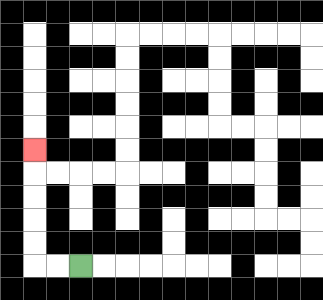{'start': '[3, 11]', 'end': '[1, 6]', 'path_directions': 'L,L,U,U,U,U,U', 'path_coordinates': '[[3, 11], [2, 11], [1, 11], [1, 10], [1, 9], [1, 8], [1, 7], [1, 6]]'}